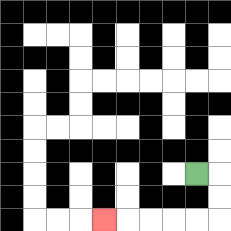{'start': '[8, 7]', 'end': '[4, 9]', 'path_directions': 'R,D,D,L,L,L,L,L', 'path_coordinates': '[[8, 7], [9, 7], [9, 8], [9, 9], [8, 9], [7, 9], [6, 9], [5, 9], [4, 9]]'}